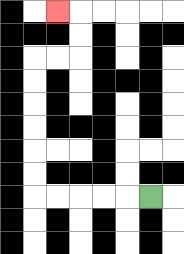{'start': '[6, 8]', 'end': '[2, 0]', 'path_directions': 'L,L,L,L,L,U,U,U,U,U,U,R,R,U,U,L', 'path_coordinates': '[[6, 8], [5, 8], [4, 8], [3, 8], [2, 8], [1, 8], [1, 7], [1, 6], [1, 5], [1, 4], [1, 3], [1, 2], [2, 2], [3, 2], [3, 1], [3, 0], [2, 0]]'}